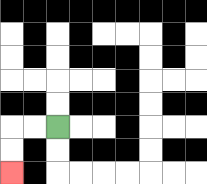{'start': '[2, 5]', 'end': '[0, 7]', 'path_directions': 'L,L,D,D', 'path_coordinates': '[[2, 5], [1, 5], [0, 5], [0, 6], [0, 7]]'}